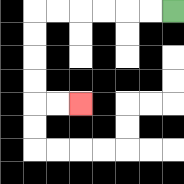{'start': '[7, 0]', 'end': '[3, 4]', 'path_directions': 'L,L,L,L,L,L,D,D,D,D,R,R', 'path_coordinates': '[[7, 0], [6, 0], [5, 0], [4, 0], [3, 0], [2, 0], [1, 0], [1, 1], [1, 2], [1, 3], [1, 4], [2, 4], [3, 4]]'}